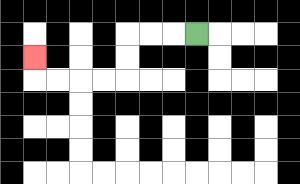{'start': '[8, 1]', 'end': '[1, 2]', 'path_directions': 'L,L,L,D,D,L,L,L,L,U', 'path_coordinates': '[[8, 1], [7, 1], [6, 1], [5, 1], [5, 2], [5, 3], [4, 3], [3, 3], [2, 3], [1, 3], [1, 2]]'}